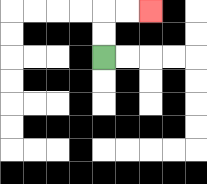{'start': '[4, 2]', 'end': '[6, 0]', 'path_directions': 'U,U,R,R', 'path_coordinates': '[[4, 2], [4, 1], [4, 0], [5, 0], [6, 0]]'}